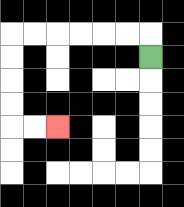{'start': '[6, 2]', 'end': '[2, 5]', 'path_directions': 'U,L,L,L,L,L,L,D,D,D,D,R,R', 'path_coordinates': '[[6, 2], [6, 1], [5, 1], [4, 1], [3, 1], [2, 1], [1, 1], [0, 1], [0, 2], [0, 3], [0, 4], [0, 5], [1, 5], [2, 5]]'}